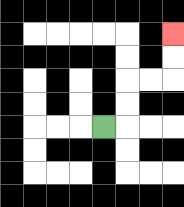{'start': '[4, 5]', 'end': '[7, 1]', 'path_directions': 'R,U,U,R,R,U,U', 'path_coordinates': '[[4, 5], [5, 5], [5, 4], [5, 3], [6, 3], [7, 3], [7, 2], [7, 1]]'}